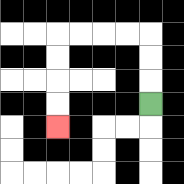{'start': '[6, 4]', 'end': '[2, 5]', 'path_directions': 'U,U,U,L,L,L,L,D,D,D,D', 'path_coordinates': '[[6, 4], [6, 3], [6, 2], [6, 1], [5, 1], [4, 1], [3, 1], [2, 1], [2, 2], [2, 3], [2, 4], [2, 5]]'}